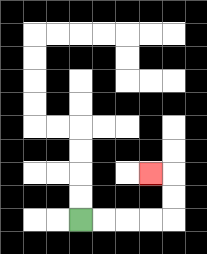{'start': '[3, 9]', 'end': '[6, 7]', 'path_directions': 'R,R,R,R,U,U,L', 'path_coordinates': '[[3, 9], [4, 9], [5, 9], [6, 9], [7, 9], [7, 8], [7, 7], [6, 7]]'}